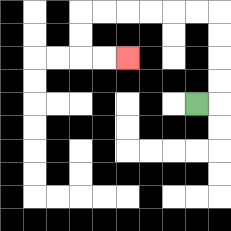{'start': '[8, 4]', 'end': '[5, 2]', 'path_directions': 'R,U,U,U,U,L,L,L,L,L,L,D,D,R,R', 'path_coordinates': '[[8, 4], [9, 4], [9, 3], [9, 2], [9, 1], [9, 0], [8, 0], [7, 0], [6, 0], [5, 0], [4, 0], [3, 0], [3, 1], [3, 2], [4, 2], [5, 2]]'}